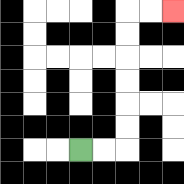{'start': '[3, 6]', 'end': '[7, 0]', 'path_directions': 'R,R,U,U,U,U,U,U,R,R', 'path_coordinates': '[[3, 6], [4, 6], [5, 6], [5, 5], [5, 4], [5, 3], [5, 2], [5, 1], [5, 0], [6, 0], [7, 0]]'}